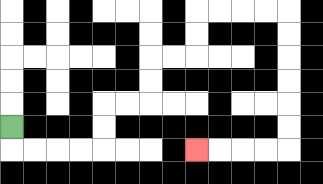{'start': '[0, 5]', 'end': '[8, 6]', 'path_directions': 'D,R,R,R,R,U,U,R,R,U,U,R,R,U,U,R,R,R,R,D,D,D,D,D,D,L,L,L,L', 'path_coordinates': '[[0, 5], [0, 6], [1, 6], [2, 6], [3, 6], [4, 6], [4, 5], [4, 4], [5, 4], [6, 4], [6, 3], [6, 2], [7, 2], [8, 2], [8, 1], [8, 0], [9, 0], [10, 0], [11, 0], [12, 0], [12, 1], [12, 2], [12, 3], [12, 4], [12, 5], [12, 6], [11, 6], [10, 6], [9, 6], [8, 6]]'}